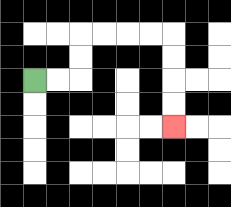{'start': '[1, 3]', 'end': '[7, 5]', 'path_directions': 'R,R,U,U,R,R,R,R,D,D,D,D', 'path_coordinates': '[[1, 3], [2, 3], [3, 3], [3, 2], [3, 1], [4, 1], [5, 1], [6, 1], [7, 1], [7, 2], [7, 3], [7, 4], [7, 5]]'}